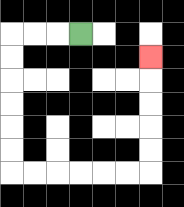{'start': '[3, 1]', 'end': '[6, 2]', 'path_directions': 'L,L,L,D,D,D,D,D,D,R,R,R,R,R,R,U,U,U,U,U', 'path_coordinates': '[[3, 1], [2, 1], [1, 1], [0, 1], [0, 2], [0, 3], [0, 4], [0, 5], [0, 6], [0, 7], [1, 7], [2, 7], [3, 7], [4, 7], [5, 7], [6, 7], [6, 6], [6, 5], [6, 4], [6, 3], [6, 2]]'}